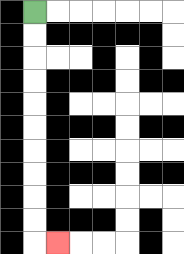{'start': '[1, 0]', 'end': '[2, 10]', 'path_directions': 'D,D,D,D,D,D,D,D,D,D,R', 'path_coordinates': '[[1, 0], [1, 1], [1, 2], [1, 3], [1, 4], [1, 5], [1, 6], [1, 7], [1, 8], [1, 9], [1, 10], [2, 10]]'}